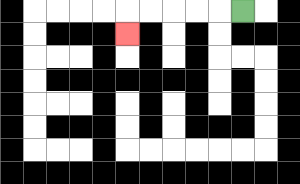{'start': '[10, 0]', 'end': '[5, 1]', 'path_directions': 'L,L,L,L,L,D', 'path_coordinates': '[[10, 0], [9, 0], [8, 0], [7, 0], [6, 0], [5, 0], [5, 1]]'}